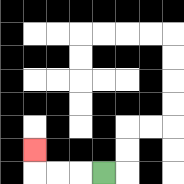{'start': '[4, 7]', 'end': '[1, 6]', 'path_directions': 'L,L,L,U', 'path_coordinates': '[[4, 7], [3, 7], [2, 7], [1, 7], [1, 6]]'}